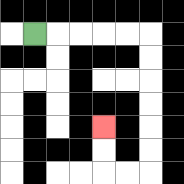{'start': '[1, 1]', 'end': '[4, 5]', 'path_directions': 'R,R,R,R,R,D,D,D,D,D,D,L,L,U,U', 'path_coordinates': '[[1, 1], [2, 1], [3, 1], [4, 1], [5, 1], [6, 1], [6, 2], [6, 3], [6, 4], [6, 5], [6, 6], [6, 7], [5, 7], [4, 7], [4, 6], [4, 5]]'}